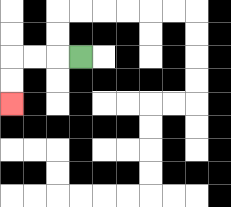{'start': '[3, 2]', 'end': '[0, 4]', 'path_directions': 'L,L,L,D,D', 'path_coordinates': '[[3, 2], [2, 2], [1, 2], [0, 2], [0, 3], [0, 4]]'}